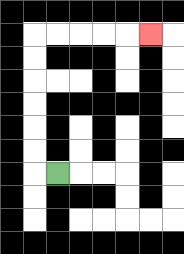{'start': '[2, 7]', 'end': '[6, 1]', 'path_directions': 'L,U,U,U,U,U,U,R,R,R,R,R', 'path_coordinates': '[[2, 7], [1, 7], [1, 6], [1, 5], [1, 4], [1, 3], [1, 2], [1, 1], [2, 1], [3, 1], [4, 1], [5, 1], [6, 1]]'}